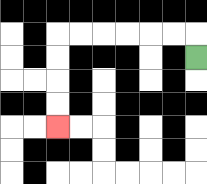{'start': '[8, 2]', 'end': '[2, 5]', 'path_directions': 'U,L,L,L,L,L,L,D,D,D,D', 'path_coordinates': '[[8, 2], [8, 1], [7, 1], [6, 1], [5, 1], [4, 1], [3, 1], [2, 1], [2, 2], [2, 3], [2, 4], [2, 5]]'}